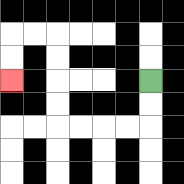{'start': '[6, 3]', 'end': '[0, 3]', 'path_directions': 'D,D,L,L,L,L,U,U,U,U,L,L,D,D', 'path_coordinates': '[[6, 3], [6, 4], [6, 5], [5, 5], [4, 5], [3, 5], [2, 5], [2, 4], [2, 3], [2, 2], [2, 1], [1, 1], [0, 1], [0, 2], [0, 3]]'}